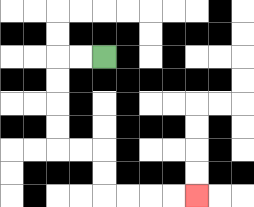{'start': '[4, 2]', 'end': '[8, 8]', 'path_directions': 'L,L,D,D,D,D,R,R,D,D,R,R,R,R', 'path_coordinates': '[[4, 2], [3, 2], [2, 2], [2, 3], [2, 4], [2, 5], [2, 6], [3, 6], [4, 6], [4, 7], [4, 8], [5, 8], [6, 8], [7, 8], [8, 8]]'}